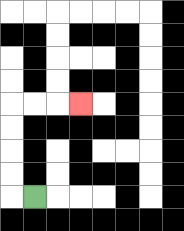{'start': '[1, 8]', 'end': '[3, 4]', 'path_directions': 'L,U,U,U,U,R,R,R', 'path_coordinates': '[[1, 8], [0, 8], [0, 7], [0, 6], [0, 5], [0, 4], [1, 4], [2, 4], [3, 4]]'}